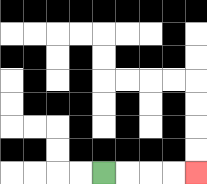{'start': '[4, 7]', 'end': '[8, 7]', 'path_directions': 'R,R,R,R', 'path_coordinates': '[[4, 7], [5, 7], [6, 7], [7, 7], [8, 7]]'}